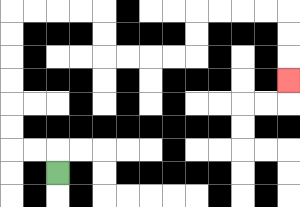{'start': '[2, 7]', 'end': '[12, 3]', 'path_directions': 'U,L,L,U,U,U,U,U,U,R,R,R,R,D,D,R,R,R,R,U,U,R,R,R,R,D,D,D', 'path_coordinates': '[[2, 7], [2, 6], [1, 6], [0, 6], [0, 5], [0, 4], [0, 3], [0, 2], [0, 1], [0, 0], [1, 0], [2, 0], [3, 0], [4, 0], [4, 1], [4, 2], [5, 2], [6, 2], [7, 2], [8, 2], [8, 1], [8, 0], [9, 0], [10, 0], [11, 0], [12, 0], [12, 1], [12, 2], [12, 3]]'}